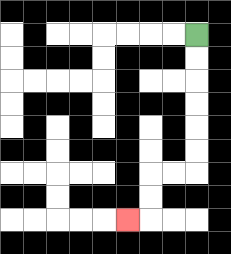{'start': '[8, 1]', 'end': '[5, 9]', 'path_directions': 'D,D,D,D,D,D,L,L,D,D,L', 'path_coordinates': '[[8, 1], [8, 2], [8, 3], [8, 4], [8, 5], [8, 6], [8, 7], [7, 7], [6, 7], [6, 8], [6, 9], [5, 9]]'}